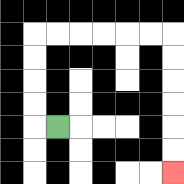{'start': '[2, 5]', 'end': '[7, 7]', 'path_directions': 'L,U,U,U,U,R,R,R,R,R,R,D,D,D,D,D,D', 'path_coordinates': '[[2, 5], [1, 5], [1, 4], [1, 3], [1, 2], [1, 1], [2, 1], [3, 1], [4, 1], [5, 1], [6, 1], [7, 1], [7, 2], [7, 3], [7, 4], [7, 5], [7, 6], [7, 7]]'}